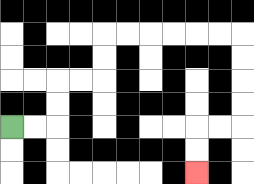{'start': '[0, 5]', 'end': '[8, 7]', 'path_directions': 'R,R,U,U,R,R,U,U,R,R,R,R,R,R,D,D,D,D,L,L,D,D', 'path_coordinates': '[[0, 5], [1, 5], [2, 5], [2, 4], [2, 3], [3, 3], [4, 3], [4, 2], [4, 1], [5, 1], [6, 1], [7, 1], [8, 1], [9, 1], [10, 1], [10, 2], [10, 3], [10, 4], [10, 5], [9, 5], [8, 5], [8, 6], [8, 7]]'}